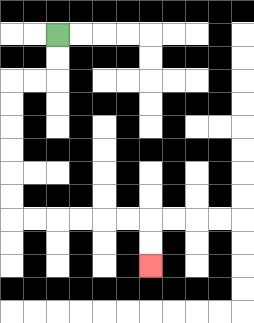{'start': '[2, 1]', 'end': '[6, 11]', 'path_directions': 'D,D,L,L,D,D,D,D,D,D,R,R,R,R,R,R,D,D', 'path_coordinates': '[[2, 1], [2, 2], [2, 3], [1, 3], [0, 3], [0, 4], [0, 5], [0, 6], [0, 7], [0, 8], [0, 9], [1, 9], [2, 9], [3, 9], [4, 9], [5, 9], [6, 9], [6, 10], [6, 11]]'}